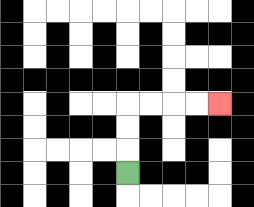{'start': '[5, 7]', 'end': '[9, 4]', 'path_directions': 'U,U,U,R,R,R,R', 'path_coordinates': '[[5, 7], [5, 6], [5, 5], [5, 4], [6, 4], [7, 4], [8, 4], [9, 4]]'}